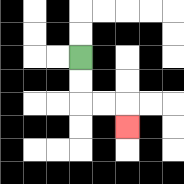{'start': '[3, 2]', 'end': '[5, 5]', 'path_directions': 'D,D,R,R,D', 'path_coordinates': '[[3, 2], [3, 3], [3, 4], [4, 4], [5, 4], [5, 5]]'}